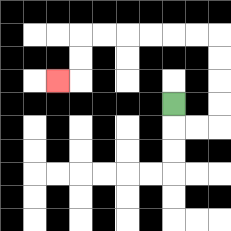{'start': '[7, 4]', 'end': '[2, 3]', 'path_directions': 'D,R,R,U,U,U,U,L,L,L,L,L,L,D,D,L', 'path_coordinates': '[[7, 4], [7, 5], [8, 5], [9, 5], [9, 4], [9, 3], [9, 2], [9, 1], [8, 1], [7, 1], [6, 1], [5, 1], [4, 1], [3, 1], [3, 2], [3, 3], [2, 3]]'}